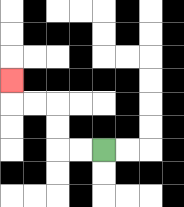{'start': '[4, 6]', 'end': '[0, 3]', 'path_directions': 'L,L,U,U,L,L,U', 'path_coordinates': '[[4, 6], [3, 6], [2, 6], [2, 5], [2, 4], [1, 4], [0, 4], [0, 3]]'}